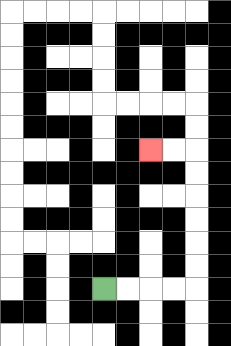{'start': '[4, 12]', 'end': '[6, 6]', 'path_directions': 'R,R,R,R,U,U,U,U,U,U,L,L', 'path_coordinates': '[[4, 12], [5, 12], [6, 12], [7, 12], [8, 12], [8, 11], [8, 10], [8, 9], [8, 8], [8, 7], [8, 6], [7, 6], [6, 6]]'}